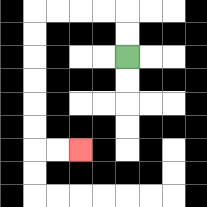{'start': '[5, 2]', 'end': '[3, 6]', 'path_directions': 'U,U,L,L,L,L,D,D,D,D,D,D,R,R', 'path_coordinates': '[[5, 2], [5, 1], [5, 0], [4, 0], [3, 0], [2, 0], [1, 0], [1, 1], [1, 2], [1, 3], [1, 4], [1, 5], [1, 6], [2, 6], [3, 6]]'}